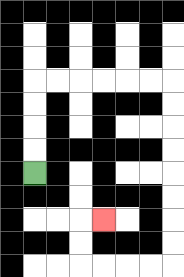{'start': '[1, 7]', 'end': '[4, 9]', 'path_directions': 'U,U,U,U,R,R,R,R,R,R,D,D,D,D,D,D,D,D,L,L,L,L,U,U,R', 'path_coordinates': '[[1, 7], [1, 6], [1, 5], [1, 4], [1, 3], [2, 3], [3, 3], [4, 3], [5, 3], [6, 3], [7, 3], [7, 4], [7, 5], [7, 6], [7, 7], [7, 8], [7, 9], [7, 10], [7, 11], [6, 11], [5, 11], [4, 11], [3, 11], [3, 10], [3, 9], [4, 9]]'}